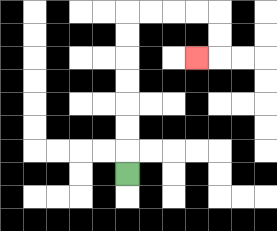{'start': '[5, 7]', 'end': '[8, 2]', 'path_directions': 'U,U,U,U,U,U,U,R,R,R,R,D,D,L', 'path_coordinates': '[[5, 7], [5, 6], [5, 5], [5, 4], [5, 3], [5, 2], [5, 1], [5, 0], [6, 0], [7, 0], [8, 0], [9, 0], [9, 1], [9, 2], [8, 2]]'}